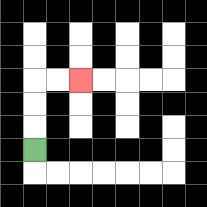{'start': '[1, 6]', 'end': '[3, 3]', 'path_directions': 'U,U,U,R,R', 'path_coordinates': '[[1, 6], [1, 5], [1, 4], [1, 3], [2, 3], [3, 3]]'}